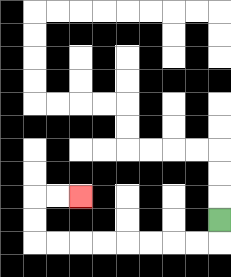{'start': '[9, 9]', 'end': '[3, 8]', 'path_directions': 'D,L,L,L,L,L,L,L,L,U,U,R,R', 'path_coordinates': '[[9, 9], [9, 10], [8, 10], [7, 10], [6, 10], [5, 10], [4, 10], [3, 10], [2, 10], [1, 10], [1, 9], [1, 8], [2, 8], [3, 8]]'}